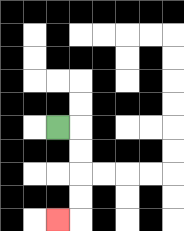{'start': '[2, 5]', 'end': '[2, 9]', 'path_directions': 'R,D,D,D,D,L', 'path_coordinates': '[[2, 5], [3, 5], [3, 6], [3, 7], [3, 8], [3, 9], [2, 9]]'}